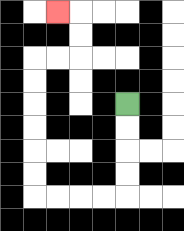{'start': '[5, 4]', 'end': '[2, 0]', 'path_directions': 'D,D,D,D,L,L,L,L,U,U,U,U,U,U,R,R,U,U,L', 'path_coordinates': '[[5, 4], [5, 5], [5, 6], [5, 7], [5, 8], [4, 8], [3, 8], [2, 8], [1, 8], [1, 7], [1, 6], [1, 5], [1, 4], [1, 3], [1, 2], [2, 2], [3, 2], [3, 1], [3, 0], [2, 0]]'}